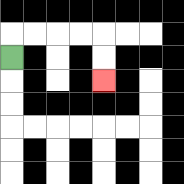{'start': '[0, 2]', 'end': '[4, 3]', 'path_directions': 'U,R,R,R,R,D,D', 'path_coordinates': '[[0, 2], [0, 1], [1, 1], [2, 1], [3, 1], [4, 1], [4, 2], [4, 3]]'}